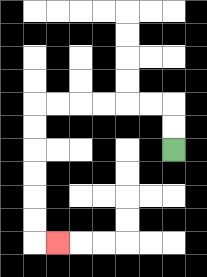{'start': '[7, 6]', 'end': '[2, 10]', 'path_directions': 'U,U,L,L,L,L,L,L,D,D,D,D,D,D,R', 'path_coordinates': '[[7, 6], [7, 5], [7, 4], [6, 4], [5, 4], [4, 4], [3, 4], [2, 4], [1, 4], [1, 5], [1, 6], [1, 7], [1, 8], [1, 9], [1, 10], [2, 10]]'}